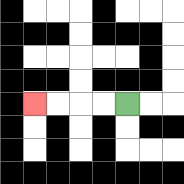{'start': '[5, 4]', 'end': '[1, 4]', 'path_directions': 'L,L,L,L', 'path_coordinates': '[[5, 4], [4, 4], [3, 4], [2, 4], [1, 4]]'}